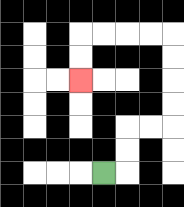{'start': '[4, 7]', 'end': '[3, 3]', 'path_directions': 'R,U,U,R,R,U,U,U,U,L,L,L,L,D,D', 'path_coordinates': '[[4, 7], [5, 7], [5, 6], [5, 5], [6, 5], [7, 5], [7, 4], [7, 3], [7, 2], [7, 1], [6, 1], [5, 1], [4, 1], [3, 1], [3, 2], [3, 3]]'}